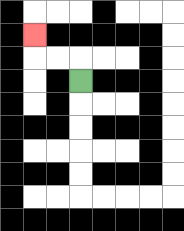{'start': '[3, 3]', 'end': '[1, 1]', 'path_directions': 'U,L,L,U', 'path_coordinates': '[[3, 3], [3, 2], [2, 2], [1, 2], [1, 1]]'}